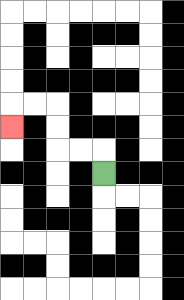{'start': '[4, 7]', 'end': '[0, 5]', 'path_directions': 'U,L,L,U,U,L,L,D', 'path_coordinates': '[[4, 7], [4, 6], [3, 6], [2, 6], [2, 5], [2, 4], [1, 4], [0, 4], [0, 5]]'}